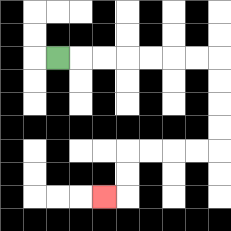{'start': '[2, 2]', 'end': '[4, 8]', 'path_directions': 'R,R,R,R,R,R,R,D,D,D,D,L,L,L,L,D,D,L', 'path_coordinates': '[[2, 2], [3, 2], [4, 2], [5, 2], [6, 2], [7, 2], [8, 2], [9, 2], [9, 3], [9, 4], [9, 5], [9, 6], [8, 6], [7, 6], [6, 6], [5, 6], [5, 7], [5, 8], [4, 8]]'}